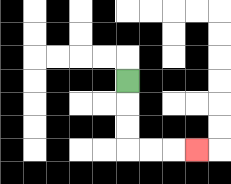{'start': '[5, 3]', 'end': '[8, 6]', 'path_directions': 'D,D,D,R,R,R', 'path_coordinates': '[[5, 3], [5, 4], [5, 5], [5, 6], [6, 6], [7, 6], [8, 6]]'}